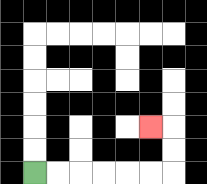{'start': '[1, 7]', 'end': '[6, 5]', 'path_directions': 'R,R,R,R,R,R,U,U,L', 'path_coordinates': '[[1, 7], [2, 7], [3, 7], [4, 7], [5, 7], [6, 7], [7, 7], [7, 6], [7, 5], [6, 5]]'}